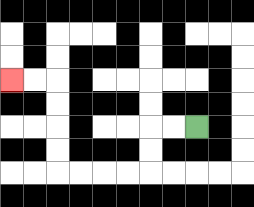{'start': '[8, 5]', 'end': '[0, 3]', 'path_directions': 'L,L,D,D,L,L,L,L,U,U,U,U,L,L', 'path_coordinates': '[[8, 5], [7, 5], [6, 5], [6, 6], [6, 7], [5, 7], [4, 7], [3, 7], [2, 7], [2, 6], [2, 5], [2, 4], [2, 3], [1, 3], [0, 3]]'}